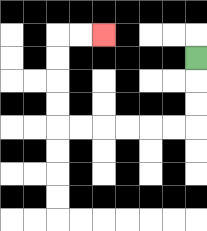{'start': '[8, 2]', 'end': '[4, 1]', 'path_directions': 'D,D,D,L,L,L,L,L,L,U,U,U,U,R,R', 'path_coordinates': '[[8, 2], [8, 3], [8, 4], [8, 5], [7, 5], [6, 5], [5, 5], [4, 5], [3, 5], [2, 5], [2, 4], [2, 3], [2, 2], [2, 1], [3, 1], [4, 1]]'}